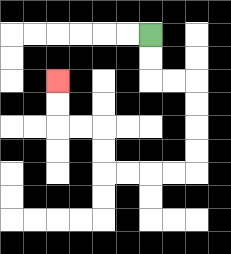{'start': '[6, 1]', 'end': '[2, 3]', 'path_directions': 'D,D,R,R,D,D,D,D,L,L,L,L,U,U,L,L,U,U', 'path_coordinates': '[[6, 1], [6, 2], [6, 3], [7, 3], [8, 3], [8, 4], [8, 5], [8, 6], [8, 7], [7, 7], [6, 7], [5, 7], [4, 7], [4, 6], [4, 5], [3, 5], [2, 5], [2, 4], [2, 3]]'}